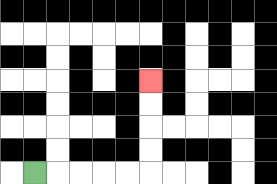{'start': '[1, 7]', 'end': '[6, 3]', 'path_directions': 'R,R,R,R,R,U,U,U,U', 'path_coordinates': '[[1, 7], [2, 7], [3, 7], [4, 7], [5, 7], [6, 7], [6, 6], [6, 5], [6, 4], [6, 3]]'}